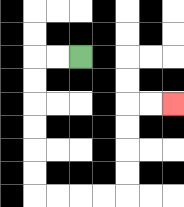{'start': '[3, 2]', 'end': '[7, 4]', 'path_directions': 'L,L,D,D,D,D,D,D,R,R,R,R,U,U,U,U,R,R', 'path_coordinates': '[[3, 2], [2, 2], [1, 2], [1, 3], [1, 4], [1, 5], [1, 6], [1, 7], [1, 8], [2, 8], [3, 8], [4, 8], [5, 8], [5, 7], [5, 6], [5, 5], [5, 4], [6, 4], [7, 4]]'}